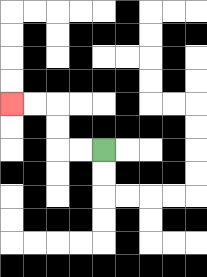{'start': '[4, 6]', 'end': '[0, 4]', 'path_directions': 'L,L,U,U,L,L', 'path_coordinates': '[[4, 6], [3, 6], [2, 6], [2, 5], [2, 4], [1, 4], [0, 4]]'}